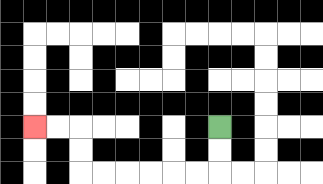{'start': '[9, 5]', 'end': '[1, 5]', 'path_directions': 'D,D,L,L,L,L,L,L,U,U,L,L', 'path_coordinates': '[[9, 5], [9, 6], [9, 7], [8, 7], [7, 7], [6, 7], [5, 7], [4, 7], [3, 7], [3, 6], [3, 5], [2, 5], [1, 5]]'}